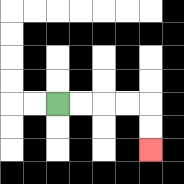{'start': '[2, 4]', 'end': '[6, 6]', 'path_directions': 'R,R,R,R,D,D', 'path_coordinates': '[[2, 4], [3, 4], [4, 4], [5, 4], [6, 4], [6, 5], [6, 6]]'}